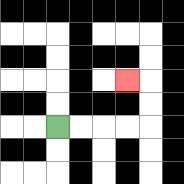{'start': '[2, 5]', 'end': '[5, 3]', 'path_directions': 'R,R,R,R,U,U,L', 'path_coordinates': '[[2, 5], [3, 5], [4, 5], [5, 5], [6, 5], [6, 4], [6, 3], [5, 3]]'}